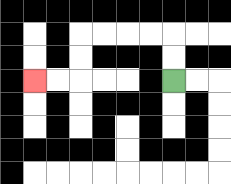{'start': '[7, 3]', 'end': '[1, 3]', 'path_directions': 'U,U,L,L,L,L,D,D,L,L', 'path_coordinates': '[[7, 3], [7, 2], [7, 1], [6, 1], [5, 1], [4, 1], [3, 1], [3, 2], [3, 3], [2, 3], [1, 3]]'}